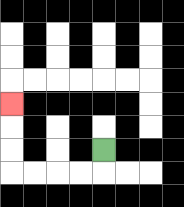{'start': '[4, 6]', 'end': '[0, 4]', 'path_directions': 'D,L,L,L,L,U,U,U', 'path_coordinates': '[[4, 6], [4, 7], [3, 7], [2, 7], [1, 7], [0, 7], [0, 6], [0, 5], [0, 4]]'}